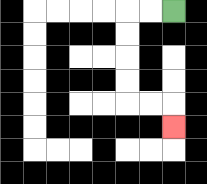{'start': '[7, 0]', 'end': '[7, 5]', 'path_directions': 'L,L,D,D,D,D,R,R,D', 'path_coordinates': '[[7, 0], [6, 0], [5, 0], [5, 1], [5, 2], [5, 3], [5, 4], [6, 4], [7, 4], [7, 5]]'}